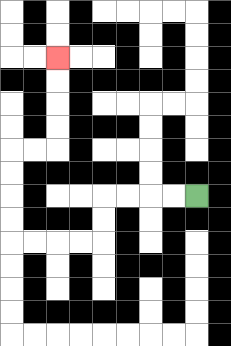{'start': '[8, 8]', 'end': '[2, 2]', 'path_directions': 'L,L,L,L,D,D,L,L,L,L,U,U,U,U,R,R,U,U,U,U', 'path_coordinates': '[[8, 8], [7, 8], [6, 8], [5, 8], [4, 8], [4, 9], [4, 10], [3, 10], [2, 10], [1, 10], [0, 10], [0, 9], [0, 8], [0, 7], [0, 6], [1, 6], [2, 6], [2, 5], [2, 4], [2, 3], [2, 2]]'}